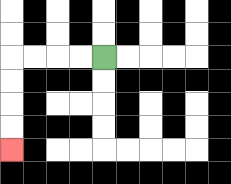{'start': '[4, 2]', 'end': '[0, 6]', 'path_directions': 'L,L,L,L,D,D,D,D', 'path_coordinates': '[[4, 2], [3, 2], [2, 2], [1, 2], [0, 2], [0, 3], [0, 4], [0, 5], [0, 6]]'}